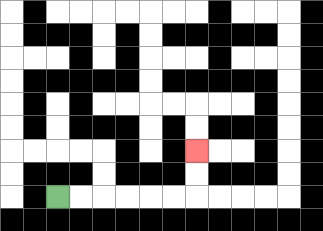{'start': '[2, 8]', 'end': '[8, 6]', 'path_directions': 'R,R,R,R,R,R,U,U', 'path_coordinates': '[[2, 8], [3, 8], [4, 8], [5, 8], [6, 8], [7, 8], [8, 8], [8, 7], [8, 6]]'}